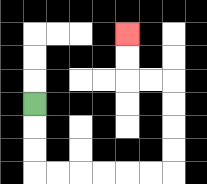{'start': '[1, 4]', 'end': '[5, 1]', 'path_directions': 'D,D,D,R,R,R,R,R,R,U,U,U,U,L,L,U,U', 'path_coordinates': '[[1, 4], [1, 5], [1, 6], [1, 7], [2, 7], [3, 7], [4, 7], [5, 7], [6, 7], [7, 7], [7, 6], [7, 5], [7, 4], [7, 3], [6, 3], [5, 3], [5, 2], [5, 1]]'}